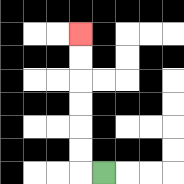{'start': '[4, 7]', 'end': '[3, 1]', 'path_directions': 'L,U,U,U,U,U,U', 'path_coordinates': '[[4, 7], [3, 7], [3, 6], [3, 5], [3, 4], [3, 3], [3, 2], [3, 1]]'}